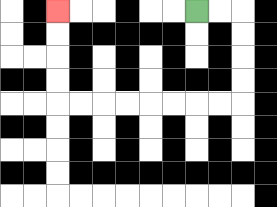{'start': '[8, 0]', 'end': '[2, 0]', 'path_directions': 'R,R,D,D,D,D,L,L,L,L,L,L,L,L,U,U,U,U', 'path_coordinates': '[[8, 0], [9, 0], [10, 0], [10, 1], [10, 2], [10, 3], [10, 4], [9, 4], [8, 4], [7, 4], [6, 4], [5, 4], [4, 4], [3, 4], [2, 4], [2, 3], [2, 2], [2, 1], [2, 0]]'}